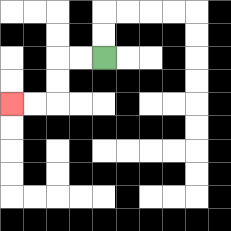{'start': '[4, 2]', 'end': '[0, 4]', 'path_directions': 'L,L,D,D,L,L', 'path_coordinates': '[[4, 2], [3, 2], [2, 2], [2, 3], [2, 4], [1, 4], [0, 4]]'}